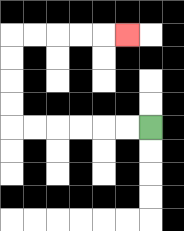{'start': '[6, 5]', 'end': '[5, 1]', 'path_directions': 'L,L,L,L,L,L,U,U,U,U,R,R,R,R,R', 'path_coordinates': '[[6, 5], [5, 5], [4, 5], [3, 5], [2, 5], [1, 5], [0, 5], [0, 4], [0, 3], [0, 2], [0, 1], [1, 1], [2, 1], [3, 1], [4, 1], [5, 1]]'}